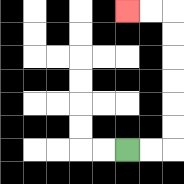{'start': '[5, 6]', 'end': '[5, 0]', 'path_directions': 'R,R,U,U,U,U,U,U,L,L', 'path_coordinates': '[[5, 6], [6, 6], [7, 6], [7, 5], [7, 4], [7, 3], [7, 2], [7, 1], [7, 0], [6, 0], [5, 0]]'}